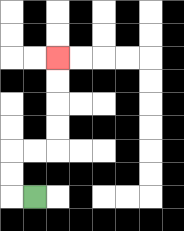{'start': '[1, 8]', 'end': '[2, 2]', 'path_directions': 'L,U,U,R,R,U,U,U,U', 'path_coordinates': '[[1, 8], [0, 8], [0, 7], [0, 6], [1, 6], [2, 6], [2, 5], [2, 4], [2, 3], [2, 2]]'}